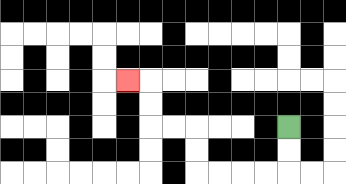{'start': '[12, 5]', 'end': '[5, 3]', 'path_directions': 'D,D,L,L,L,L,U,U,L,L,U,U,L', 'path_coordinates': '[[12, 5], [12, 6], [12, 7], [11, 7], [10, 7], [9, 7], [8, 7], [8, 6], [8, 5], [7, 5], [6, 5], [6, 4], [6, 3], [5, 3]]'}